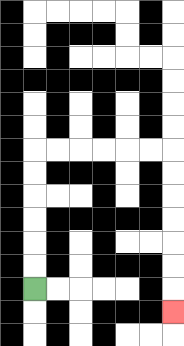{'start': '[1, 12]', 'end': '[7, 13]', 'path_directions': 'U,U,U,U,U,U,R,R,R,R,R,R,D,D,D,D,D,D,D', 'path_coordinates': '[[1, 12], [1, 11], [1, 10], [1, 9], [1, 8], [1, 7], [1, 6], [2, 6], [3, 6], [4, 6], [5, 6], [6, 6], [7, 6], [7, 7], [7, 8], [7, 9], [7, 10], [7, 11], [7, 12], [7, 13]]'}